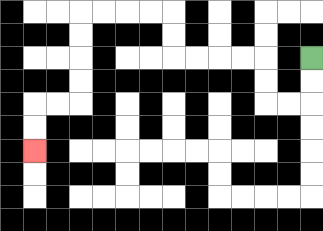{'start': '[13, 2]', 'end': '[1, 6]', 'path_directions': 'D,D,L,L,U,U,L,L,L,L,U,U,L,L,L,L,D,D,D,D,L,L,D,D', 'path_coordinates': '[[13, 2], [13, 3], [13, 4], [12, 4], [11, 4], [11, 3], [11, 2], [10, 2], [9, 2], [8, 2], [7, 2], [7, 1], [7, 0], [6, 0], [5, 0], [4, 0], [3, 0], [3, 1], [3, 2], [3, 3], [3, 4], [2, 4], [1, 4], [1, 5], [1, 6]]'}